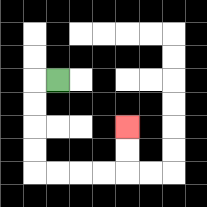{'start': '[2, 3]', 'end': '[5, 5]', 'path_directions': 'L,D,D,D,D,R,R,R,R,U,U', 'path_coordinates': '[[2, 3], [1, 3], [1, 4], [1, 5], [1, 6], [1, 7], [2, 7], [3, 7], [4, 7], [5, 7], [5, 6], [5, 5]]'}